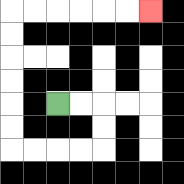{'start': '[2, 4]', 'end': '[6, 0]', 'path_directions': 'R,R,D,D,L,L,L,L,U,U,U,U,U,U,R,R,R,R,R,R', 'path_coordinates': '[[2, 4], [3, 4], [4, 4], [4, 5], [4, 6], [3, 6], [2, 6], [1, 6], [0, 6], [0, 5], [0, 4], [0, 3], [0, 2], [0, 1], [0, 0], [1, 0], [2, 0], [3, 0], [4, 0], [5, 0], [6, 0]]'}